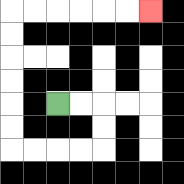{'start': '[2, 4]', 'end': '[6, 0]', 'path_directions': 'R,R,D,D,L,L,L,L,U,U,U,U,U,U,R,R,R,R,R,R', 'path_coordinates': '[[2, 4], [3, 4], [4, 4], [4, 5], [4, 6], [3, 6], [2, 6], [1, 6], [0, 6], [0, 5], [0, 4], [0, 3], [0, 2], [0, 1], [0, 0], [1, 0], [2, 0], [3, 0], [4, 0], [5, 0], [6, 0]]'}